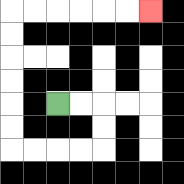{'start': '[2, 4]', 'end': '[6, 0]', 'path_directions': 'R,R,D,D,L,L,L,L,U,U,U,U,U,U,R,R,R,R,R,R', 'path_coordinates': '[[2, 4], [3, 4], [4, 4], [4, 5], [4, 6], [3, 6], [2, 6], [1, 6], [0, 6], [0, 5], [0, 4], [0, 3], [0, 2], [0, 1], [0, 0], [1, 0], [2, 0], [3, 0], [4, 0], [5, 0], [6, 0]]'}